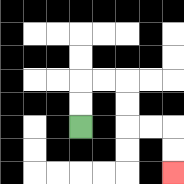{'start': '[3, 5]', 'end': '[7, 7]', 'path_directions': 'U,U,R,R,D,D,R,R,D,D', 'path_coordinates': '[[3, 5], [3, 4], [3, 3], [4, 3], [5, 3], [5, 4], [5, 5], [6, 5], [7, 5], [7, 6], [7, 7]]'}